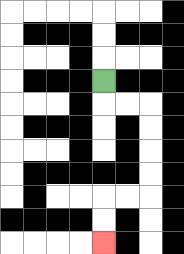{'start': '[4, 3]', 'end': '[4, 10]', 'path_directions': 'D,R,R,D,D,D,D,L,L,D,D', 'path_coordinates': '[[4, 3], [4, 4], [5, 4], [6, 4], [6, 5], [6, 6], [6, 7], [6, 8], [5, 8], [4, 8], [4, 9], [4, 10]]'}